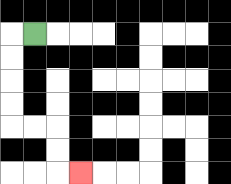{'start': '[1, 1]', 'end': '[3, 7]', 'path_directions': 'L,D,D,D,D,R,R,D,D,R', 'path_coordinates': '[[1, 1], [0, 1], [0, 2], [0, 3], [0, 4], [0, 5], [1, 5], [2, 5], [2, 6], [2, 7], [3, 7]]'}